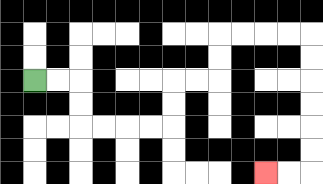{'start': '[1, 3]', 'end': '[11, 7]', 'path_directions': 'R,R,D,D,R,R,R,R,U,U,R,R,U,U,R,R,R,R,D,D,D,D,D,D,L,L', 'path_coordinates': '[[1, 3], [2, 3], [3, 3], [3, 4], [3, 5], [4, 5], [5, 5], [6, 5], [7, 5], [7, 4], [7, 3], [8, 3], [9, 3], [9, 2], [9, 1], [10, 1], [11, 1], [12, 1], [13, 1], [13, 2], [13, 3], [13, 4], [13, 5], [13, 6], [13, 7], [12, 7], [11, 7]]'}